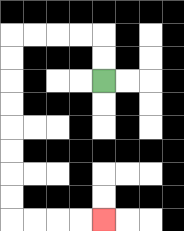{'start': '[4, 3]', 'end': '[4, 9]', 'path_directions': 'U,U,L,L,L,L,D,D,D,D,D,D,D,D,R,R,R,R', 'path_coordinates': '[[4, 3], [4, 2], [4, 1], [3, 1], [2, 1], [1, 1], [0, 1], [0, 2], [0, 3], [0, 4], [0, 5], [0, 6], [0, 7], [0, 8], [0, 9], [1, 9], [2, 9], [3, 9], [4, 9]]'}